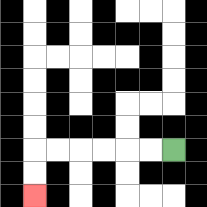{'start': '[7, 6]', 'end': '[1, 8]', 'path_directions': 'L,L,L,L,L,L,D,D', 'path_coordinates': '[[7, 6], [6, 6], [5, 6], [4, 6], [3, 6], [2, 6], [1, 6], [1, 7], [1, 8]]'}